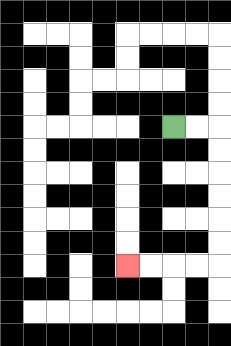{'start': '[7, 5]', 'end': '[5, 11]', 'path_directions': 'R,R,D,D,D,D,D,D,L,L,L,L', 'path_coordinates': '[[7, 5], [8, 5], [9, 5], [9, 6], [9, 7], [9, 8], [9, 9], [9, 10], [9, 11], [8, 11], [7, 11], [6, 11], [5, 11]]'}